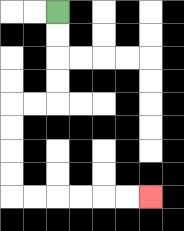{'start': '[2, 0]', 'end': '[6, 8]', 'path_directions': 'D,D,D,D,L,L,D,D,D,D,R,R,R,R,R,R', 'path_coordinates': '[[2, 0], [2, 1], [2, 2], [2, 3], [2, 4], [1, 4], [0, 4], [0, 5], [0, 6], [0, 7], [0, 8], [1, 8], [2, 8], [3, 8], [4, 8], [5, 8], [6, 8]]'}